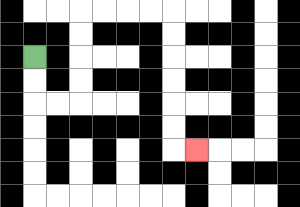{'start': '[1, 2]', 'end': '[8, 6]', 'path_directions': 'D,D,R,R,U,U,U,U,R,R,R,R,D,D,D,D,D,D,R', 'path_coordinates': '[[1, 2], [1, 3], [1, 4], [2, 4], [3, 4], [3, 3], [3, 2], [3, 1], [3, 0], [4, 0], [5, 0], [6, 0], [7, 0], [7, 1], [7, 2], [7, 3], [7, 4], [7, 5], [7, 6], [8, 6]]'}